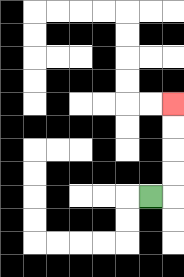{'start': '[6, 8]', 'end': '[7, 4]', 'path_directions': 'R,U,U,U,U', 'path_coordinates': '[[6, 8], [7, 8], [7, 7], [7, 6], [7, 5], [7, 4]]'}